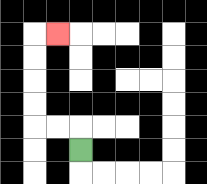{'start': '[3, 6]', 'end': '[2, 1]', 'path_directions': 'U,L,L,U,U,U,U,R', 'path_coordinates': '[[3, 6], [3, 5], [2, 5], [1, 5], [1, 4], [1, 3], [1, 2], [1, 1], [2, 1]]'}